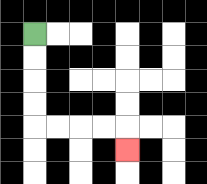{'start': '[1, 1]', 'end': '[5, 6]', 'path_directions': 'D,D,D,D,R,R,R,R,D', 'path_coordinates': '[[1, 1], [1, 2], [1, 3], [1, 4], [1, 5], [2, 5], [3, 5], [4, 5], [5, 5], [5, 6]]'}